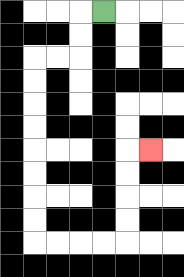{'start': '[4, 0]', 'end': '[6, 6]', 'path_directions': 'L,D,D,L,L,D,D,D,D,D,D,D,D,R,R,R,R,U,U,U,U,R', 'path_coordinates': '[[4, 0], [3, 0], [3, 1], [3, 2], [2, 2], [1, 2], [1, 3], [1, 4], [1, 5], [1, 6], [1, 7], [1, 8], [1, 9], [1, 10], [2, 10], [3, 10], [4, 10], [5, 10], [5, 9], [5, 8], [5, 7], [5, 6], [6, 6]]'}